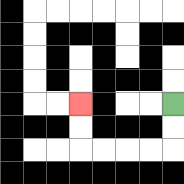{'start': '[7, 4]', 'end': '[3, 4]', 'path_directions': 'D,D,L,L,L,L,U,U', 'path_coordinates': '[[7, 4], [7, 5], [7, 6], [6, 6], [5, 6], [4, 6], [3, 6], [3, 5], [3, 4]]'}